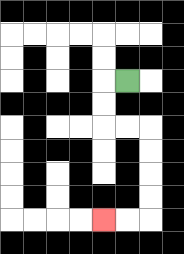{'start': '[5, 3]', 'end': '[4, 9]', 'path_directions': 'L,D,D,R,R,D,D,D,D,L,L', 'path_coordinates': '[[5, 3], [4, 3], [4, 4], [4, 5], [5, 5], [6, 5], [6, 6], [6, 7], [6, 8], [6, 9], [5, 9], [4, 9]]'}